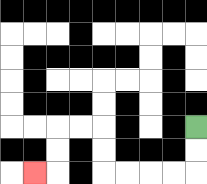{'start': '[8, 5]', 'end': '[1, 7]', 'path_directions': 'D,D,L,L,L,L,U,U,L,L,D,D,L', 'path_coordinates': '[[8, 5], [8, 6], [8, 7], [7, 7], [6, 7], [5, 7], [4, 7], [4, 6], [4, 5], [3, 5], [2, 5], [2, 6], [2, 7], [1, 7]]'}